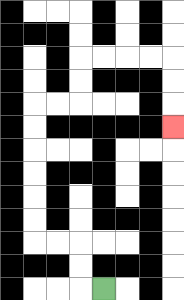{'start': '[4, 12]', 'end': '[7, 5]', 'path_directions': 'L,U,U,L,L,U,U,U,U,U,U,R,R,U,U,R,R,R,R,D,D,D', 'path_coordinates': '[[4, 12], [3, 12], [3, 11], [3, 10], [2, 10], [1, 10], [1, 9], [1, 8], [1, 7], [1, 6], [1, 5], [1, 4], [2, 4], [3, 4], [3, 3], [3, 2], [4, 2], [5, 2], [6, 2], [7, 2], [7, 3], [7, 4], [7, 5]]'}